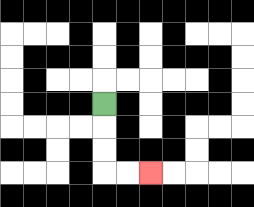{'start': '[4, 4]', 'end': '[6, 7]', 'path_directions': 'D,D,D,R,R', 'path_coordinates': '[[4, 4], [4, 5], [4, 6], [4, 7], [5, 7], [6, 7]]'}